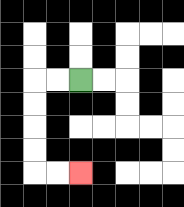{'start': '[3, 3]', 'end': '[3, 7]', 'path_directions': 'L,L,D,D,D,D,R,R', 'path_coordinates': '[[3, 3], [2, 3], [1, 3], [1, 4], [1, 5], [1, 6], [1, 7], [2, 7], [3, 7]]'}